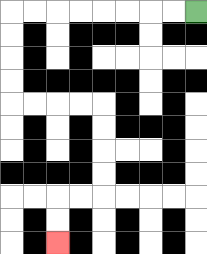{'start': '[8, 0]', 'end': '[2, 10]', 'path_directions': 'L,L,L,L,L,L,L,L,D,D,D,D,R,R,R,R,D,D,D,D,L,L,D,D', 'path_coordinates': '[[8, 0], [7, 0], [6, 0], [5, 0], [4, 0], [3, 0], [2, 0], [1, 0], [0, 0], [0, 1], [0, 2], [0, 3], [0, 4], [1, 4], [2, 4], [3, 4], [4, 4], [4, 5], [4, 6], [4, 7], [4, 8], [3, 8], [2, 8], [2, 9], [2, 10]]'}